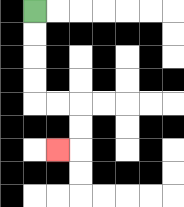{'start': '[1, 0]', 'end': '[2, 6]', 'path_directions': 'D,D,D,D,R,R,D,D,L', 'path_coordinates': '[[1, 0], [1, 1], [1, 2], [1, 3], [1, 4], [2, 4], [3, 4], [3, 5], [3, 6], [2, 6]]'}